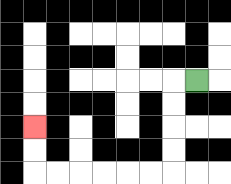{'start': '[8, 3]', 'end': '[1, 5]', 'path_directions': 'L,D,D,D,D,L,L,L,L,L,L,U,U', 'path_coordinates': '[[8, 3], [7, 3], [7, 4], [7, 5], [7, 6], [7, 7], [6, 7], [5, 7], [4, 7], [3, 7], [2, 7], [1, 7], [1, 6], [1, 5]]'}